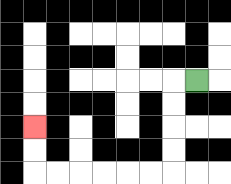{'start': '[8, 3]', 'end': '[1, 5]', 'path_directions': 'L,D,D,D,D,L,L,L,L,L,L,U,U', 'path_coordinates': '[[8, 3], [7, 3], [7, 4], [7, 5], [7, 6], [7, 7], [6, 7], [5, 7], [4, 7], [3, 7], [2, 7], [1, 7], [1, 6], [1, 5]]'}